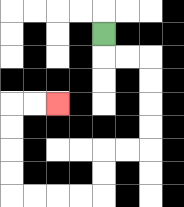{'start': '[4, 1]', 'end': '[2, 4]', 'path_directions': 'D,R,R,D,D,D,D,L,L,D,D,L,L,L,L,U,U,U,U,R,R', 'path_coordinates': '[[4, 1], [4, 2], [5, 2], [6, 2], [6, 3], [6, 4], [6, 5], [6, 6], [5, 6], [4, 6], [4, 7], [4, 8], [3, 8], [2, 8], [1, 8], [0, 8], [0, 7], [0, 6], [0, 5], [0, 4], [1, 4], [2, 4]]'}